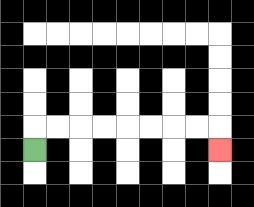{'start': '[1, 6]', 'end': '[9, 6]', 'path_directions': 'U,R,R,R,R,R,R,R,R,D', 'path_coordinates': '[[1, 6], [1, 5], [2, 5], [3, 5], [4, 5], [5, 5], [6, 5], [7, 5], [8, 5], [9, 5], [9, 6]]'}